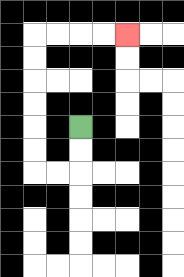{'start': '[3, 5]', 'end': '[5, 1]', 'path_directions': 'D,D,L,L,U,U,U,U,U,U,R,R,R,R', 'path_coordinates': '[[3, 5], [3, 6], [3, 7], [2, 7], [1, 7], [1, 6], [1, 5], [1, 4], [1, 3], [1, 2], [1, 1], [2, 1], [3, 1], [4, 1], [5, 1]]'}